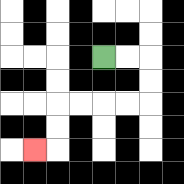{'start': '[4, 2]', 'end': '[1, 6]', 'path_directions': 'R,R,D,D,L,L,L,L,D,D,L', 'path_coordinates': '[[4, 2], [5, 2], [6, 2], [6, 3], [6, 4], [5, 4], [4, 4], [3, 4], [2, 4], [2, 5], [2, 6], [1, 6]]'}